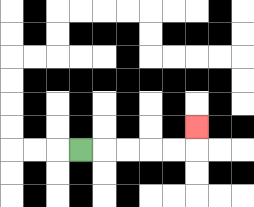{'start': '[3, 6]', 'end': '[8, 5]', 'path_directions': 'R,R,R,R,R,U', 'path_coordinates': '[[3, 6], [4, 6], [5, 6], [6, 6], [7, 6], [8, 6], [8, 5]]'}